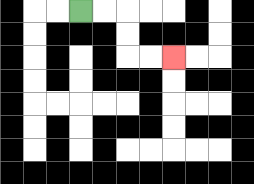{'start': '[3, 0]', 'end': '[7, 2]', 'path_directions': 'R,R,D,D,R,R', 'path_coordinates': '[[3, 0], [4, 0], [5, 0], [5, 1], [5, 2], [6, 2], [7, 2]]'}